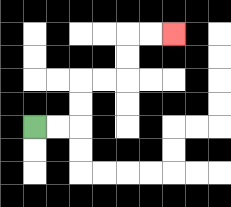{'start': '[1, 5]', 'end': '[7, 1]', 'path_directions': 'R,R,U,U,R,R,U,U,R,R', 'path_coordinates': '[[1, 5], [2, 5], [3, 5], [3, 4], [3, 3], [4, 3], [5, 3], [5, 2], [5, 1], [6, 1], [7, 1]]'}